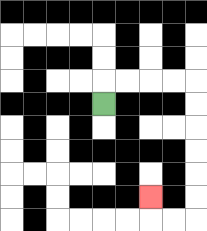{'start': '[4, 4]', 'end': '[6, 8]', 'path_directions': 'U,R,R,R,R,D,D,D,D,D,D,L,L,U', 'path_coordinates': '[[4, 4], [4, 3], [5, 3], [6, 3], [7, 3], [8, 3], [8, 4], [8, 5], [8, 6], [8, 7], [8, 8], [8, 9], [7, 9], [6, 9], [6, 8]]'}